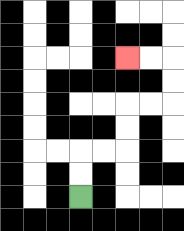{'start': '[3, 8]', 'end': '[5, 2]', 'path_directions': 'U,U,R,R,U,U,R,R,U,U,L,L', 'path_coordinates': '[[3, 8], [3, 7], [3, 6], [4, 6], [5, 6], [5, 5], [5, 4], [6, 4], [7, 4], [7, 3], [7, 2], [6, 2], [5, 2]]'}